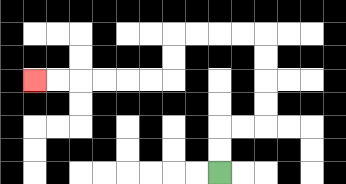{'start': '[9, 7]', 'end': '[1, 3]', 'path_directions': 'U,U,R,R,U,U,U,U,L,L,L,L,D,D,L,L,L,L,L,L', 'path_coordinates': '[[9, 7], [9, 6], [9, 5], [10, 5], [11, 5], [11, 4], [11, 3], [11, 2], [11, 1], [10, 1], [9, 1], [8, 1], [7, 1], [7, 2], [7, 3], [6, 3], [5, 3], [4, 3], [3, 3], [2, 3], [1, 3]]'}